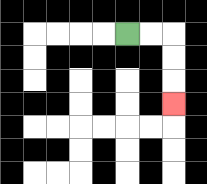{'start': '[5, 1]', 'end': '[7, 4]', 'path_directions': 'R,R,D,D,D', 'path_coordinates': '[[5, 1], [6, 1], [7, 1], [7, 2], [7, 3], [7, 4]]'}